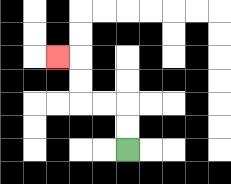{'start': '[5, 6]', 'end': '[2, 2]', 'path_directions': 'U,U,L,L,U,U,L', 'path_coordinates': '[[5, 6], [5, 5], [5, 4], [4, 4], [3, 4], [3, 3], [3, 2], [2, 2]]'}